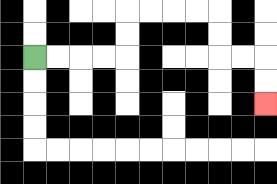{'start': '[1, 2]', 'end': '[11, 4]', 'path_directions': 'R,R,R,R,U,U,R,R,R,R,D,D,R,R,D,D', 'path_coordinates': '[[1, 2], [2, 2], [3, 2], [4, 2], [5, 2], [5, 1], [5, 0], [6, 0], [7, 0], [8, 0], [9, 0], [9, 1], [9, 2], [10, 2], [11, 2], [11, 3], [11, 4]]'}